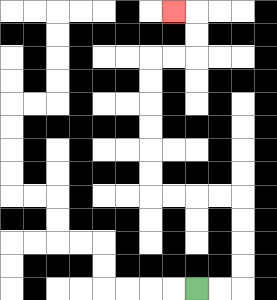{'start': '[8, 12]', 'end': '[7, 0]', 'path_directions': 'R,R,U,U,U,U,L,L,L,L,U,U,U,U,U,U,R,R,U,U,L', 'path_coordinates': '[[8, 12], [9, 12], [10, 12], [10, 11], [10, 10], [10, 9], [10, 8], [9, 8], [8, 8], [7, 8], [6, 8], [6, 7], [6, 6], [6, 5], [6, 4], [6, 3], [6, 2], [7, 2], [8, 2], [8, 1], [8, 0], [7, 0]]'}